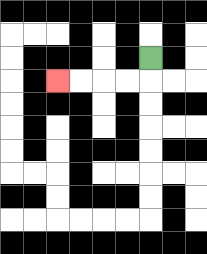{'start': '[6, 2]', 'end': '[2, 3]', 'path_directions': 'D,L,L,L,L', 'path_coordinates': '[[6, 2], [6, 3], [5, 3], [4, 3], [3, 3], [2, 3]]'}